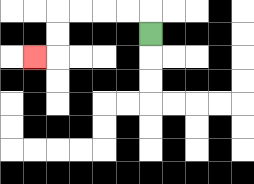{'start': '[6, 1]', 'end': '[1, 2]', 'path_directions': 'U,L,L,L,L,D,D,L', 'path_coordinates': '[[6, 1], [6, 0], [5, 0], [4, 0], [3, 0], [2, 0], [2, 1], [2, 2], [1, 2]]'}